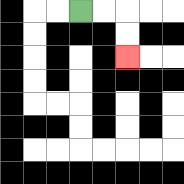{'start': '[3, 0]', 'end': '[5, 2]', 'path_directions': 'R,R,D,D', 'path_coordinates': '[[3, 0], [4, 0], [5, 0], [5, 1], [5, 2]]'}